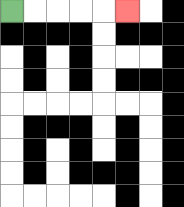{'start': '[0, 0]', 'end': '[5, 0]', 'path_directions': 'R,R,R,R,R', 'path_coordinates': '[[0, 0], [1, 0], [2, 0], [3, 0], [4, 0], [5, 0]]'}